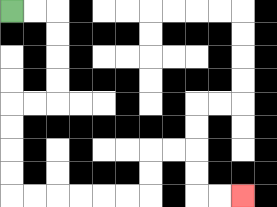{'start': '[0, 0]', 'end': '[10, 8]', 'path_directions': 'R,R,D,D,D,D,L,L,D,D,D,D,R,R,R,R,R,R,U,U,R,R,D,D,R,R', 'path_coordinates': '[[0, 0], [1, 0], [2, 0], [2, 1], [2, 2], [2, 3], [2, 4], [1, 4], [0, 4], [0, 5], [0, 6], [0, 7], [0, 8], [1, 8], [2, 8], [3, 8], [4, 8], [5, 8], [6, 8], [6, 7], [6, 6], [7, 6], [8, 6], [8, 7], [8, 8], [9, 8], [10, 8]]'}